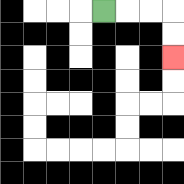{'start': '[4, 0]', 'end': '[7, 2]', 'path_directions': 'R,R,R,D,D', 'path_coordinates': '[[4, 0], [5, 0], [6, 0], [7, 0], [7, 1], [7, 2]]'}